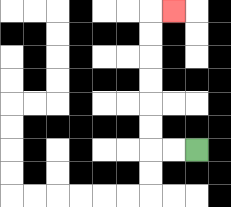{'start': '[8, 6]', 'end': '[7, 0]', 'path_directions': 'L,L,U,U,U,U,U,U,R', 'path_coordinates': '[[8, 6], [7, 6], [6, 6], [6, 5], [6, 4], [6, 3], [6, 2], [6, 1], [6, 0], [7, 0]]'}